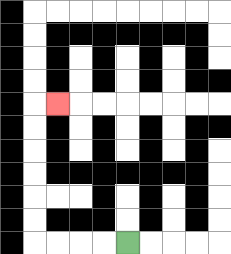{'start': '[5, 10]', 'end': '[2, 4]', 'path_directions': 'L,L,L,L,U,U,U,U,U,U,R', 'path_coordinates': '[[5, 10], [4, 10], [3, 10], [2, 10], [1, 10], [1, 9], [1, 8], [1, 7], [1, 6], [1, 5], [1, 4], [2, 4]]'}